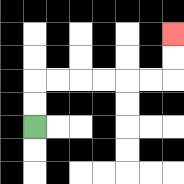{'start': '[1, 5]', 'end': '[7, 1]', 'path_directions': 'U,U,R,R,R,R,R,R,U,U', 'path_coordinates': '[[1, 5], [1, 4], [1, 3], [2, 3], [3, 3], [4, 3], [5, 3], [6, 3], [7, 3], [7, 2], [7, 1]]'}